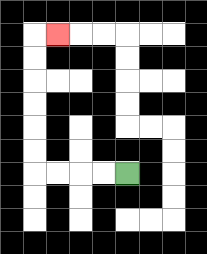{'start': '[5, 7]', 'end': '[2, 1]', 'path_directions': 'L,L,L,L,U,U,U,U,U,U,R', 'path_coordinates': '[[5, 7], [4, 7], [3, 7], [2, 7], [1, 7], [1, 6], [1, 5], [1, 4], [1, 3], [1, 2], [1, 1], [2, 1]]'}